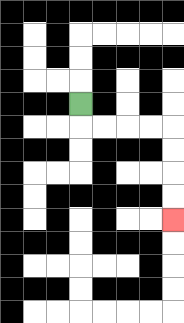{'start': '[3, 4]', 'end': '[7, 9]', 'path_directions': 'D,R,R,R,R,D,D,D,D', 'path_coordinates': '[[3, 4], [3, 5], [4, 5], [5, 5], [6, 5], [7, 5], [7, 6], [7, 7], [7, 8], [7, 9]]'}